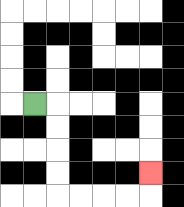{'start': '[1, 4]', 'end': '[6, 7]', 'path_directions': 'R,D,D,D,D,R,R,R,R,U', 'path_coordinates': '[[1, 4], [2, 4], [2, 5], [2, 6], [2, 7], [2, 8], [3, 8], [4, 8], [5, 8], [6, 8], [6, 7]]'}